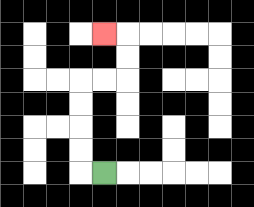{'start': '[4, 7]', 'end': '[4, 1]', 'path_directions': 'L,U,U,U,U,R,R,U,U,L', 'path_coordinates': '[[4, 7], [3, 7], [3, 6], [3, 5], [3, 4], [3, 3], [4, 3], [5, 3], [5, 2], [5, 1], [4, 1]]'}